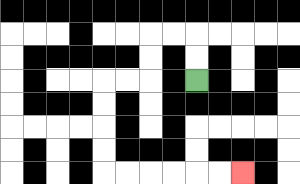{'start': '[8, 3]', 'end': '[10, 7]', 'path_directions': 'U,U,L,L,D,D,L,L,D,D,D,D,R,R,R,R,R,R', 'path_coordinates': '[[8, 3], [8, 2], [8, 1], [7, 1], [6, 1], [6, 2], [6, 3], [5, 3], [4, 3], [4, 4], [4, 5], [4, 6], [4, 7], [5, 7], [6, 7], [7, 7], [8, 7], [9, 7], [10, 7]]'}